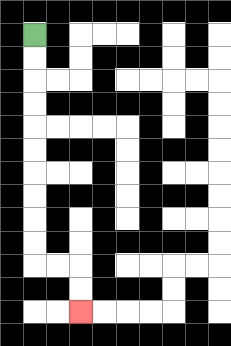{'start': '[1, 1]', 'end': '[3, 13]', 'path_directions': 'D,D,D,D,D,D,D,D,D,D,R,R,D,D', 'path_coordinates': '[[1, 1], [1, 2], [1, 3], [1, 4], [1, 5], [1, 6], [1, 7], [1, 8], [1, 9], [1, 10], [1, 11], [2, 11], [3, 11], [3, 12], [3, 13]]'}